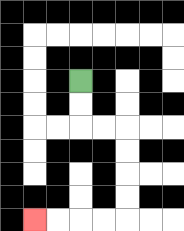{'start': '[3, 3]', 'end': '[1, 9]', 'path_directions': 'D,D,R,R,D,D,D,D,L,L,L,L', 'path_coordinates': '[[3, 3], [3, 4], [3, 5], [4, 5], [5, 5], [5, 6], [5, 7], [5, 8], [5, 9], [4, 9], [3, 9], [2, 9], [1, 9]]'}